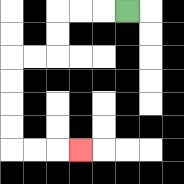{'start': '[5, 0]', 'end': '[3, 6]', 'path_directions': 'L,L,L,D,D,L,L,D,D,D,D,R,R,R', 'path_coordinates': '[[5, 0], [4, 0], [3, 0], [2, 0], [2, 1], [2, 2], [1, 2], [0, 2], [0, 3], [0, 4], [0, 5], [0, 6], [1, 6], [2, 6], [3, 6]]'}